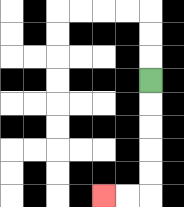{'start': '[6, 3]', 'end': '[4, 8]', 'path_directions': 'D,D,D,D,D,L,L', 'path_coordinates': '[[6, 3], [6, 4], [6, 5], [6, 6], [6, 7], [6, 8], [5, 8], [4, 8]]'}